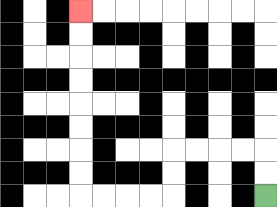{'start': '[11, 8]', 'end': '[3, 0]', 'path_directions': 'U,U,L,L,L,L,D,D,L,L,L,L,U,U,U,U,U,U,U,U', 'path_coordinates': '[[11, 8], [11, 7], [11, 6], [10, 6], [9, 6], [8, 6], [7, 6], [7, 7], [7, 8], [6, 8], [5, 8], [4, 8], [3, 8], [3, 7], [3, 6], [3, 5], [3, 4], [3, 3], [3, 2], [3, 1], [3, 0]]'}